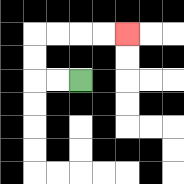{'start': '[3, 3]', 'end': '[5, 1]', 'path_directions': 'L,L,U,U,R,R,R,R', 'path_coordinates': '[[3, 3], [2, 3], [1, 3], [1, 2], [1, 1], [2, 1], [3, 1], [4, 1], [5, 1]]'}